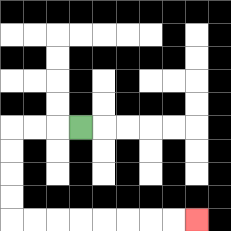{'start': '[3, 5]', 'end': '[8, 9]', 'path_directions': 'L,L,L,D,D,D,D,R,R,R,R,R,R,R,R', 'path_coordinates': '[[3, 5], [2, 5], [1, 5], [0, 5], [0, 6], [0, 7], [0, 8], [0, 9], [1, 9], [2, 9], [3, 9], [4, 9], [5, 9], [6, 9], [7, 9], [8, 9]]'}